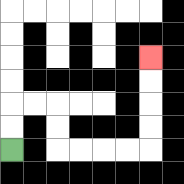{'start': '[0, 6]', 'end': '[6, 2]', 'path_directions': 'U,U,R,R,D,D,R,R,R,R,U,U,U,U', 'path_coordinates': '[[0, 6], [0, 5], [0, 4], [1, 4], [2, 4], [2, 5], [2, 6], [3, 6], [4, 6], [5, 6], [6, 6], [6, 5], [6, 4], [6, 3], [6, 2]]'}